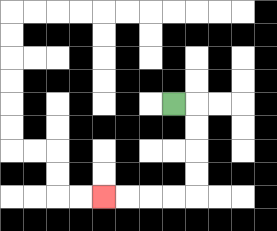{'start': '[7, 4]', 'end': '[4, 8]', 'path_directions': 'R,D,D,D,D,L,L,L,L', 'path_coordinates': '[[7, 4], [8, 4], [8, 5], [8, 6], [8, 7], [8, 8], [7, 8], [6, 8], [5, 8], [4, 8]]'}